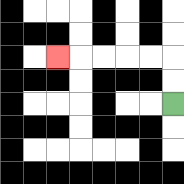{'start': '[7, 4]', 'end': '[2, 2]', 'path_directions': 'U,U,L,L,L,L,L', 'path_coordinates': '[[7, 4], [7, 3], [7, 2], [6, 2], [5, 2], [4, 2], [3, 2], [2, 2]]'}